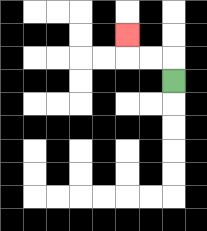{'start': '[7, 3]', 'end': '[5, 1]', 'path_directions': 'U,L,L,U', 'path_coordinates': '[[7, 3], [7, 2], [6, 2], [5, 2], [5, 1]]'}